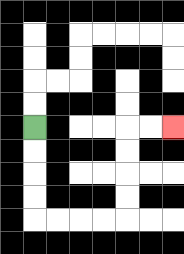{'start': '[1, 5]', 'end': '[7, 5]', 'path_directions': 'D,D,D,D,R,R,R,R,U,U,U,U,R,R', 'path_coordinates': '[[1, 5], [1, 6], [1, 7], [1, 8], [1, 9], [2, 9], [3, 9], [4, 9], [5, 9], [5, 8], [5, 7], [5, 6], [5, 5], [6, 5], [7, 5]]'}